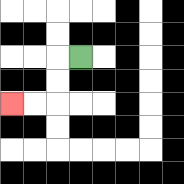{'start': '[3, 2]', 'end': '[0, 4]', 'path_directions': 'L,D,D,L,L', 'path_coordinates': '[[3, 2], [2, 2], [2, 3], [2, 4], [1, 4], [0, 4]]'}